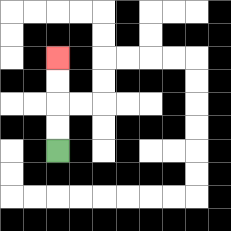{'start': '[2, 6]', 'end': '[2, 2]', 'path_directions': 'U,U,U,U', 'path_coordinates': '[[2, 6], [2, 5], [2, 4], [2, 3], [2, 2]]'}